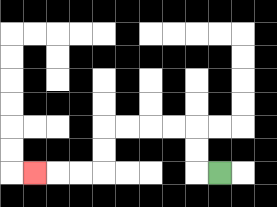{'start': '[9, 7]', 'end': '[1, 7]', 'path_directions': 'L,U,U,L,L,L,L,D,D,L,L,L', 'path_coordinates': '[[9, 7], [8, 7], [8, 6], [8, 5], [7, 5], [6, 5], [5, 5], [4, 5], [4, 6], [4, 7], [3, 7], [2, 7], [1, 7]]'}